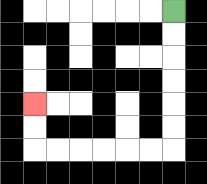{'start': '[7, 0]', 'end': '[1, 4]', 'path_directions': 'D,D,D,D,D,D,L,L,L,L,L,L,U,U', 'path_coordinates': '[[7, 0], [7, 1], [7, 2], [7, 3], [7, 4], [7, 5], [7, 6], [6, 6], [5, 6], [4, 6], [3, 6], [2, 6], [1, 6], [1, 5], [1, 4]]'}